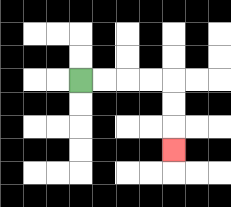{'start': '[3, 3]', 'end': '[7, 6]', 'path_directions': 'R,R,R,R,D,D,D', 'path_coordinates': '[[3, 3], [4, 3], [5, 3], [6, 3], [7, 3], [7, 4], [7, 5], [7, 6]]'}